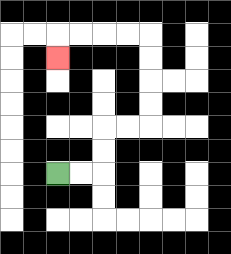{'start': '[2, 7]', 'end': '[2, 2]', 'path_directions': 'R,R,U,U,R,R,U,U,U,U,L,L,L,L,D', 'path_coordinates': '[[2, 7], [3, 7], [4, 7], [4, 6], [4, 5], [5, 5], [6, 5], [6, 4], [6, 3], [6, 2], [6, 1], [5, 1], [4, 1], [3, 1], [2, 1], [2, 2]]'}